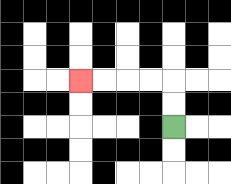{'start': '[7, 5]', 'end': '[3, 3]', 'path_directions': 'U,U,L,L,L,L', 'path_coordinates': '[[7, 5], [7, 4], [7, 3], [6, 3], [5, 3], [4, 3], [3, 3]]'}